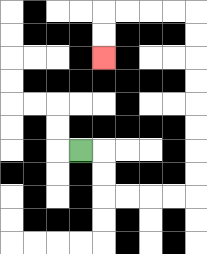{'start': '[3, 6]', 'end': '[4, 2]', 'path_directions': 'R,D,D,R,R,R,R,U,U,U,U,U,U,U,U,L,L,L,L,D,D', 'path_coordinates': '[[3, 6], [4, 6], [4, 7], [4, 8], [5, 8], [6, 8], [7, 8], [8, 8], [8, 7], [8, 6], [8, 5], [8, 4], [8, 3], [8, 2], [8, 1], [8, 0], [7, 0], [6, 0], [5, 0], [4, 0], [4, 1], [4, 2]]'}